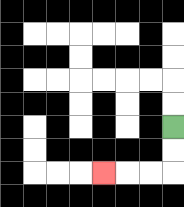{'start': '[7, 5]', 'end': '[4, 7]', 'path_directions': 'D,D,L,L,L', 'path_coordinates': '[[7, 5], [7, 6], [7, 7], [6, 7], [5, 7], [4, 7]]'}